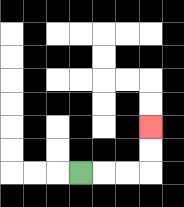{'start': '[3, 7]', 'end': '[6, 5]', 'path_directions': 'R,R,R,U,U', 'path_coordinates': '[[3, 7], [4, 7], [5, 7], [6, 7], [6, 6], [6, 5]]'}